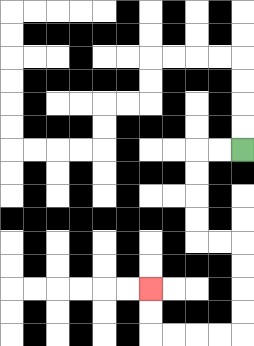{'start': '[10, 6]', 'end': '[6, 12]', 'path_directions': 'L,L,D,D,D,D,R,R,D,D,D,D,L,L,L,L,U,U', 'path_coordinates': '[[10, 6], [9, 6], [8, 6], [8, 7], [8, 8], [8, 9], [8, 10], [9, 10], [10, 10], [10, 11], [10, 12], [10, 13], [10, 14], [9, 14], [8, 14], [7, 14], [6, 14], [6, 13], [6, 12]]'}